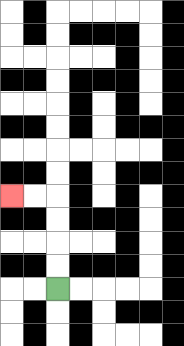{'start': '[2, 12]', 'end': '[0, 8]', 'path_directions': 'U,U,U,U,L,L', 'path_coordinates': '[[2, 12], [2, 11], [2, 10], [2, 9], [2, 8], [1, 8], [0, 8]]'}